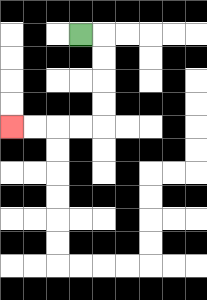{'start': '[3, 1]', 'end': '[0, 5]', 'path_directions': 'R,D,D,D,D,L,L,L,L', 'path_coordinates': '[[3, 1], [4, 1], [4, 2], [4, 3], [4, 4], [4, 5], [3, 5], [2, 5], [1, 5], [0, 5]]'}